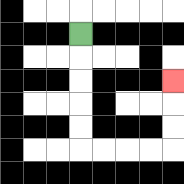{'start': '[3, 1]', 'end': '[7, 3]', 'path_directions': 'D,D,D,D,D,R,R,R,R,U,U,U', 'path_coordinates': '[[3, 1], [3, 2], [3, 3], [3, 4], [3, 5], [3, 6], [4, 6], [5, 6], [6, 6], [7, 6], [7, 5], [7, 4], [7, 3]]'}